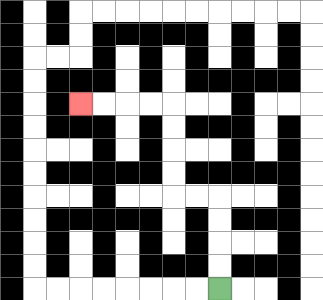{'start': '[9, 12]', 'end': '[3, 4]', 'path_directions': 'U,U,U,U,L,L,U,U,U,U,L,L,L,L', 'path_coordinates': '[[9, 12], [9, 11], [9, 10], [9, 9], [9, 8], [8, 8], [7, 8], [7, 7], [7, 6], [7, 5], [7, 4], [6, 4], [5, 4], [4, 4], [3, 4]]'}